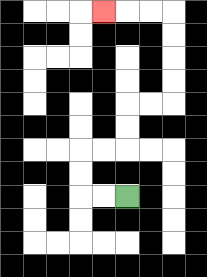{'start': '[5, 8]', 'end': '[4, 0]', 'path_directions': 'L,L,U,U,R,R,U,U,R,R,U,U,U,U,L,L,L', 'path_coordinates': '[[5, 8], [4, 8], [3, 8], [3, 7], [3, 6], [4, 6], [5, 6], [5, 5], [5, 4], [6, 4], [7, 4], [7, 3], [7, 2], [7, 1], [7, 0], [6, 0], [5, 0], [4, 0]]'}